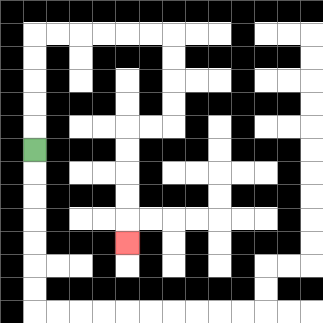{'start': '[1, 6]', 'end': '[5, 10]', 'path_directions': 'U,U,U,U,U,R,R,R,R,R,R,D,D,D,D,L,L,D,D,D,D,D', 'path_coordinates': '[[1, 6], [1, 5], [1, 4], [1, 3], [1, 2], [1, 1], [2, 1], [3, 1], [4, 1], [5, 1], [6, 1], [7, 1], [7, 2], [7, 3], [7, 4], [7, 5], [6, 5], [5, 5], [5, 6], [5, 7], [5, 8], [5, 9], [5, 10]]'}